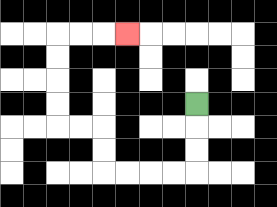{'start': '[8, 4]', 'end': '[5, 1]', 'path_directions': 'D,D,D,L,L,L,L,U,U,L,L,U,U,U,U,R,R,R', 'path_coordinates': '[[8, 4], [8, 5], [8, 6], [8, 7], [7, 7], [6, 7], [5, 7], [4, 7], [4, 6], [4, 5], [3, 5], [2, 5], [2, 4], [2, 3], [2, 2], [2, 1], [3, 1], [4, 1], [5, 1]]'}